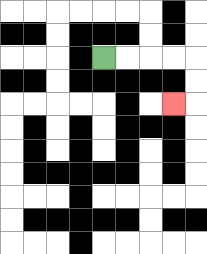{'start': '[4, 2]', 'end': '[7, 4]', 'path_directions': 'R,R,R,R,D,D,L', 'path_coordinates': '[[4, 2], [5, 2], [6, 2], [7, 2], [8, 2], [8, 3], [8, 4], [7, 4]]'}